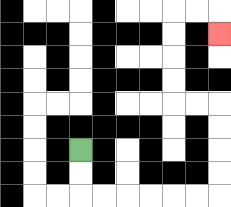{'start': '[3, 6]', 'end': '[9, 1]', 'path_directions': 'D,D,R,R,R,R,R,R,U,U,U,U,L,L,U,U,U,U,R,R,D', 'path_coordinates': '[[3, 6], [3, 7], [3, 8], [4, 8], [5, 8], [6, 8], [7, 8], [8, 8], [9, 8], [9, 7], [9, 6], [9, 5], [9, 4], [8, 4], [7, 4], [7, 3], [7, 2], [7, 1], [7, 0], [8, 0], [9, 0], [9, 1]]'}